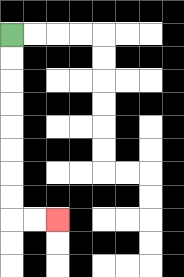{'start': '[0, 1]', 'end': '[2, 9]', 'path_directions': 'D,D,D,D,D,D,D,D,R,R', 'path_coordinates': '[[0, 1], [0, 2], [0, 3], [0, 4], [0, 5], [0, 6], [0, 7], [0, 8], [0, 9], [1, 9], [2, 9]]'}